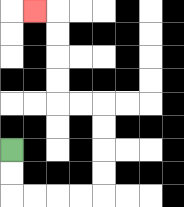{'start': '[0, 6]', 'end': '[1, 0]', 'path_directions': 'D,D,R,R,R,R,U,U,U,U,L,L,U,U,U,U,L', 'path_coordinates': '[[0, 6], [0, 7], [0, 8], [1, 8], [2, 8], [3, 8], [4, 8], [4, 7], [4, 6], [4, 5], [4, 4], [3, 4], [2, 4], [2, 3], [2, 2], [2, 1], [2, 0], [1, 0]]'}